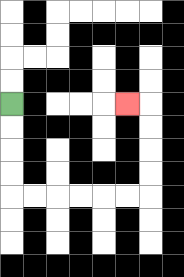{'start': '[0, 4]', 'end': '[5, 4]', 'path_directions': 'D,D,D,D,R,R,R,R,R,R,U,U,U,U,L', 'path_coordinates': '[[0, 4], [0, 5], [0, 6], [0, 7], [0, 8], [1, 8], [2, 8], [3, 8], [4, 8], [5, 8], [6, 8], [6, 7], [6, 6], [6, 5], [6, 4], [5, 4]]'}